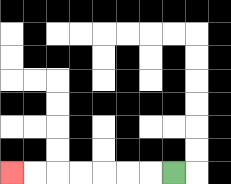{'start': '[7, 7]', 'end': '[0, 7]', 'path_directions': 'L,L,L,L,L,L,L', 'path_coordinates': '[[7, 7], [6, 7], [5, 7], [4, 7], [3, 7], [2, 7], [1, 7], [0, 7]]'}